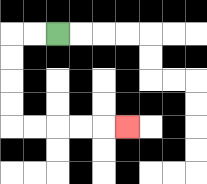{'start': '[2, 1]', 'end': '[5, 5]', 'path_directions': 'L,L,D,D,D,D,R,R,R,R,R', 'path_coordinates': '[[2, 1], [1, 1], [0, 1], [0, 2], [0, 3], [0, 4], [0, 5], [1, 5], [2, 5], [3, 5], [4, 5], [5, 5]]'}